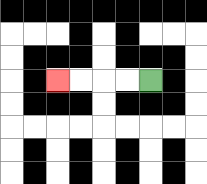{'start': '[6, 3]', 'end': '[2, 3]', 'path_directions': 'L,L,L,L', 'path_coordinates': '[[6, 3], [5, 3], [4, 3], [3, 3], [2, 3]]'}